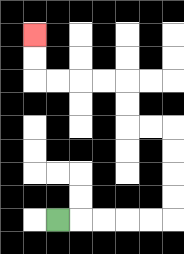{'start': '[2, 9]', 'end': '[1, 1]', 'path_directions': 'R,R,R,R,R,U,U,U,U,L,L,U,U,L,L,L,L,U,U', 'path_coordinates': '[[2, 9], [3, 9], [4, 9], [5, 9], [6, 9], [7, 9], [7, 8], [7, 7], [7, 6], [7, 5], [6, 5], [5, 5], [5, 4], [5, 3], [4, 3], [3, 3], [2, 3], [1, 3], [1, 2], [1, 1]]'}